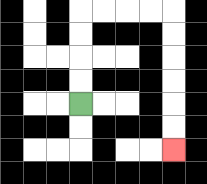{'start': '[3, 4]', 'end': '[7, 6]', 'path_directions': 'U,U,U,U,R,R,R,R,D,D,D,D,D,D', 'path_coordinates': '[[3, 4], [3, 3], [3, 2], [3, 1], [3, 0], [4, 0], [5, 0], [6, 0], [7, 0], [7, 1], [7, 2], [7, 3], [7, 4], [7, 5], [7, 6]]'}